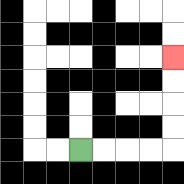{'start': '[3, 6]', 'end': '[7, 2]', 'path_directions': 'R,R,R,R,U,U,U,U', 'path_coordinates': '[[3, 6], [4, 6], [5, 6], [6, 6], [7, 6], [7, 5], [7, 4], [7, 3], [7, 2]]'}